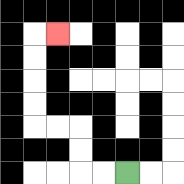{'start': '[5, 7]', 'end': '[2, 1]', 'path_directions': 'L,L,U,U,L,L,U,U,U,U,R', 'path_coordinates': '[[5, 7], [4, 7], [3, 7], [3, 6], [3, 5], [2, 5], [1, 5], [1, 4], [1, 3], [1, 2], [1, 1], [2, 1]]'}